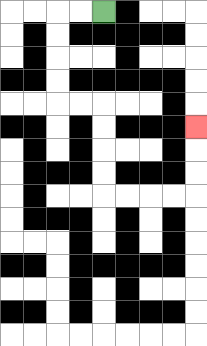{'start': '[4, 0]', 'end': '[8, 5]', 'path_directions': 'L,L,D,D,D,D,R,R,D,D,D,D,R,R,R,R,U,U,U', 'path_coordinates': '[[4, 0], [3, 0], [2, 0], [2, 1], [2, 2], [2, 3], [2, 4], [3, 4], [4, 4], [4, 5], [4, 6], [4, 7], [4, 8], [5, 8], [6, 8], [7, 8], [8, 8], [8, 7], [8, 6], [8, 5]]'}